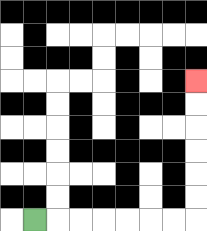{'start': '[1, 9]', 'end': '[8, 3]', 'path_directions': 'R,R,R,R,R,R,R,U,U,U,U,U,U', 'path_coordinates': '[[1, 9], [2, 9], [3, 9], [4, 9], [5, 9], [6, 9], [7, 9], [8, 9], [8, 8], [8, 7], [8, 6], [8, 5], [8, 4], [8, 3]]'}